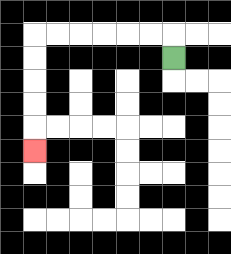{'start': '[7, 2]', 'end': '[1, 6]', 'path_directions': 'U,L,L,L,L,L,L,D,D,D,D,D', 'path_coordinates': '[[7, 2], [7, 1], [6, 1], [5, 1], [4, 1], [3, 1], [2, 1], [1, 1], [1, 2], [1, 3], [1, 4], [1, 5], [1, 6]]'}